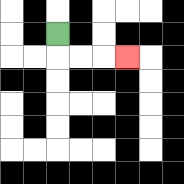{'start': '[2, 1]', 'end': '[5, 2]', 'path_directions': 'D,R,R,R', 'path_coordinates': '[[2, 1], [2, 2], [3, 2], [4, 2], [5, 2]]'}